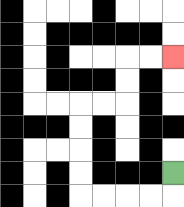{'start': '[7, 7]', 'end': '[7, 2]', 'path_directions': 'D,L,L,L,L,U,U,U,U,R,R,U,U,R,R', 'path_coordinates': '[[7, 7], [7, 8], [6, 8], [5, 8], [4, 8], [3, 8], [3, 7], [3, 6], [3, 5], [3, 4], [4, 4], [5, 4], [5, 3], [5, 2], [6, 2], [7, 2]]'}